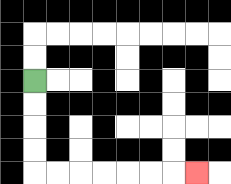{'start': '[1, 3]', 'end': '[8, 7]', 'path_directions': 'D,D,D,D,R,R,R,R,R,R,R', 'path_coordinates': '[[1, 3], [1, 4], [1, 5], [1, 6], [1, 7], [2, 7], [3, 7], [4, 7], [5, 7], [6, 7], [7, 7], [8, 7]]'}